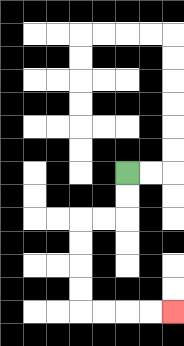{'start': '[5, 7]', 'end': '[7, 13]', 'path_directions': 'D,D,L,L,D,D,D,D,R,R,R,R', 'path_coordinates': '[[5, 7], [5, 8], [5, 9], [4, 9], [3, 9], [3, 10], [3, 11], [3, 12], [3, 13], [4, 13], [5, 13], [6, 13], [7, 13]]'}